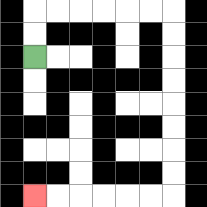{'start': '[1, 2]', 'end': '[1, 8]', 'path_directions': 'U,U,R,R,R,R,R,R,D,D,D,D,D,D,D,D,L,L,L,L,L,L', 'path_coordinates': '[[1, 2], [1, 1], [1, 0], [2, 0], [3, 0], [4, 0], [5, 0], [6, 0], [7, 0], [7, 1], [7, 2], [7, 3], [7, 4], [7, 5], [7, 6], [7, 7], [7, 8], [6, 8], [5, 8], [4, 8], [3, 8], [2, 8], [1, 8]]'}